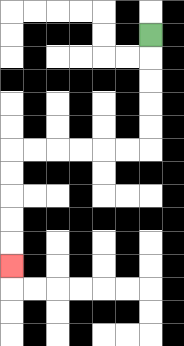{'start': '[6, 1]', 'end': '[0, 11]', 'path_directions': 'D,D,D,D,D,L,L,L,L,L,L,D,D,D,D,D', 'path_coordinates': '[[6, 1], [6, 2], [6, 3], [6, 4], [6, 5], [6, 6], [5, 6], [4, 6], [3, 6], [2, 6], [1, 6], [0, 6], [0, 7], [0, 8], [0, 9], [0, 10], [0, 11]]'}